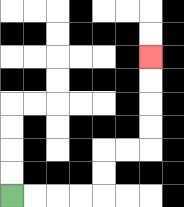{'start': '[0, 8]', 'end': '[6, 2]', 'path_directions': 'R,R,R,R,U,U,R,R,U,U,U,U', 'path_coordinates': '[[0, 8], [1, 8], [2, 8], [3, 8], [4, 8], [4, 7], [4, 6], [5, 6], [6, 6], [6, 5], [6, 4], [6, 3], [6, 2]]'}